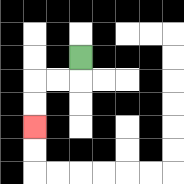{'start': '[3, 2]', 'end': '[1, 5]', 'path_directions': 'D,L,L,D,D', 'path_coordinates': '[[3, 2], [3, 3], [2, 3], [1, 3], [1, 4], [1, 5]]'}